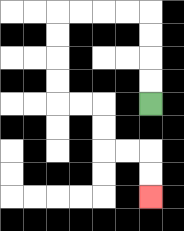{'start': '[6, 4]', 'end': '[6, 8]', 'path_directions': 'U,U,U,U,L,L,L,L,D,D,D,D,R,R,D,D,R,R,D,D', 'path_coordinates': '[[6, 4], [6, 3], [6, 2], [6, 1], [6, 0], [5, 0], [4, 0], [3, 0], [2, 0], [2, 1], [2, 2], [2, 3], [2, 4], [3, 4], [4, 4], [4, 5], [4, 6], [5, 6], [6, 6], [6, 7], [6, 8]]'}